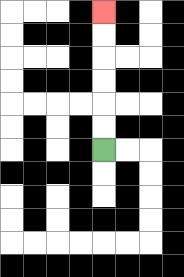{'start': '[4, 6]', 'end': '[4, 0]', 'path_directions': 'U,U,U,U,U,U', 'path_coordinates': '[[4, 6], [4, 5], [4, 4], [4, 3], [4, 2], [4, 1], [4, 0]]'}